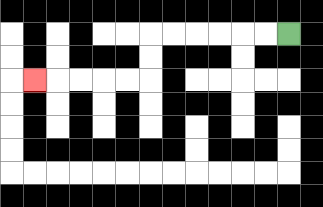{'start': '[12, 1]', 'end': '[1, 3]', 'path_directions': 'L,L,L,L,L,L,D,D,L,L,L,L,L', 'path_coordinates': '[[12, 1], [11, 1], [10, 1], [9, 1], [8, 1], [7, 1], [6, 1], [6, 2], [6, 3], [5, 3], [4, 3], [3, 3], [2, 3], [1, 3]]'}